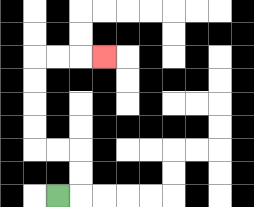{'start': '[2, 8]', 'end': '[4, 2]', 'path_directions': 'R,U,U,L,L,U,U,U,U,R,R,R', 'path_coordinates': '[[2, 8], [3, 8], [3, 7], [3, 6], [2, 6], [1, 6], [1, 5], [1, 4], [1, 3], [1, 2], [2, 2], [3, 2], [4, 2]]'}